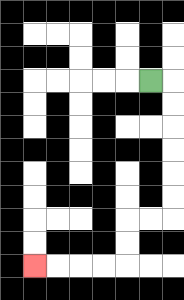{'start': '[6, 3]', 'end': '[1, 11]', 'path_directions': 'R,D,D,D,D,D,D,L,L,D,D,L,L,L,L', 'path_coordinates': '[[6, 3], [7, 3], [7, 4], [7, 5], [7, 6], [7, 7], [7, 8], [7, 9], [6, 9], [5, 9], [5, 10], [5, 11], [4, 11], [3, 11], [2, 11], [1, 11]]'}